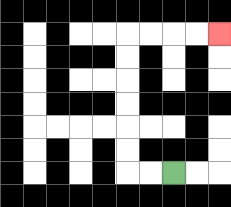{'start': '[7, 7]', 'end': '[9, 1]', 'path_directions': 'L,L,U,U,U,U,U,U,R,R,R,R', 'path_coordinates': '[[7, 7], [6, 7], [5, 7], [5, 6], [5, 5], [5, 4], [5, 3], [5, 2], [5, 1], [6, 1], [7, 1], [8, 1], [9, 1]]'}